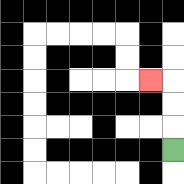{'start': '[7, 6]', 'end': '[6, 3]', 'path_directions': 'U,U,U,L', 'path_coordinates': '[[7, 6], [7, 5], [7, 4], [7, 3], [6, 3]]'}